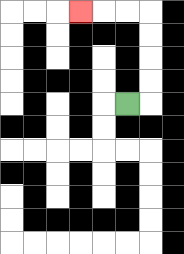{'start': '[5, 4]', 'end': '[3, 0]', 'path_directions': 'R,U,U,U,U,L,L,L', 'path_coordinates': '[[5, 4], [6, 4], [6, 3], [6, 2], [6, 1], [6, 0], [5, 0], [4, 0], [3, 0]]'}